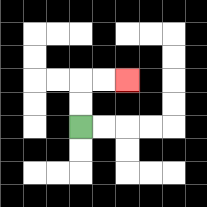{'start': '[3, 5]', 'end': '[5, 3]', 'path_directions': 'U,U,R,R', 'path_coordinates': '[[3, 5], [3, 4], [3, 3], [4, 3], [5, 3]]'}